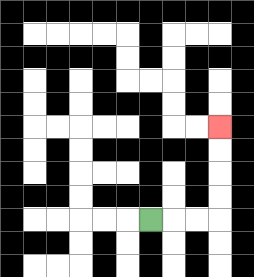{'start': '[6, 9]', 'end': '[9, 5]', 'path_directions': 'R,R,R,U,U,U,U', 'path_coordinates': '[[6, 9], [7, 9], [8, 9], [9, 9], [9, 8], [9, 7], [9, 6], [9, 5]]'}